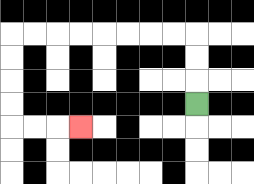{'start': '[8, 4]', 'end': '[3, 5]', 'path_directions': 'U,U,U,L,L,L,L,L,L,L,L,D,D,D,D,R,R,R', 'path_coordinates': '[[8, 4], [8, 3], [8, 2], [8, 1], [7, 1], [6, 1], [5, 1], [4, 1], [3, 1], [2, 1], [1, 1], [0, 1], [0, 2], [0, 3], [0, 4], [0, 5], [1, 5], [2, 5], [3, 5]]'}